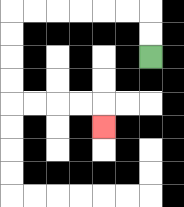{'start': '[6, 2]', 'end': '[4, 5]', 'path_directions': 'U,U,L,L,L,L,L,L,D,D,D,D,R,R,R,R,D', 'path_coordinates': '[[6, 2], [6, 1], [6, 0], [5, 0], [4, 0], [3, 0], [2, 0], [1, 0], [0, 0], [0, 1], [0, 2], [0, 3], [0, 4], [1, 4], [2, 4], [3, 4], [4, 4], [4, 5]]'}